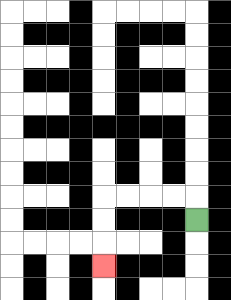{'start': '[8, 9]', 'end': '[4, 11]', 'path_directions': 'U,L,L,L,L,D,D,D', 'path_coordinates': '[[8, 9], [8, 8], [7, 8], [6, 8], [5, 8], [4, 8], [4, 9], [4, 10], [4, 11]]'}